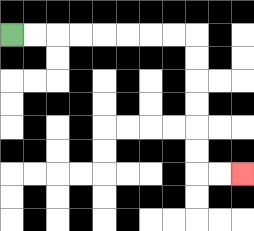{'start': '[0, 1]', 'end': '[10, 7]', 'path_directions': 'R,R,R,R,R,R,R,R,D,D,D,D,D,D,R,R', 'path_coordinates': '[[0, 1], [1, 1], [2, 1], [3, 1], [4, 1], [5, 1], [6, 1], [7, 1], [8, 1], [8, 2], [8, 3], [8, 4], [8, 5], [8, 6], [8, 7], [9, 7], [10, 7]]'}